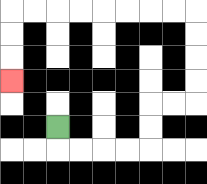{'start': '[2, 5]', 'end': '[0, 3]', 'path_directions': 'D,R,R,R,R,U,U,R,R,U,U,U,U,L,L,L,L,L,L,L,L,D,D,D', 'path_coordinates': '[[2, 5], [2, 6], [3, 6], [4, 6], [5, 6], [6, 6], [6, 5], [6, 4], [7, 4], [8, 4], [8, 3], [8, 2], [8, 1], [8, 0], [7, 0], [6, 0], [5, 0], [4, 0], [3, 0], [2, 0], [1, 0], [0, 0], [0, 1], [0, 2], [0, 3]]'}